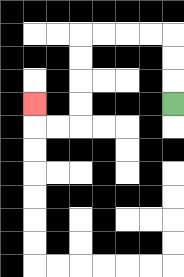{'start': '[7, 4]', 'end': '[1, 4]', 'path_directions': 'U,U,U,L,L,L,L,D,D,D,D,L,L,U', 'path_coordinates': '[[7, 4], [7, 3], [7, 2], [7, 1], [6, 1], [5, 1], [4, 1], [3, 1], [3, 2], [3, 3], [3, 4], [3, 5], [2, 5], [1, 5], [1, 4]]'}